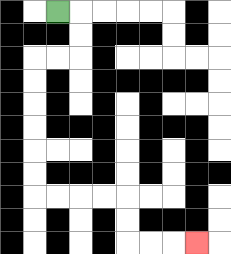{'start': '[2, 0]', 'end': '[8, 10]', 'path_directions': 'R,D,D,L,L,D,D,D,D,D,D,R,R,R,R,D,D,R,R,R', 'path_coordinates': '[[2, 0], [3, 0], [3, 1], [3, 2], [2, 2], [1, 2], [1, 3], [1, 4], [1, 5], [1, 6], [1, 7], [1, 8], [2, 8], [3, 8], [4, 8], [5, 8], [5, 9], [5, 10], [6, 10], [7, 10], [8, 10]]'}